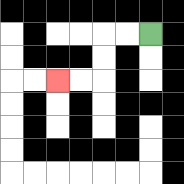{'start': '[6, 1]', 'end': '[2, 3]', 'path_directions': 'L,L,D,D,L,L', 'path_coordinates': '[[6, 1], [5, 1], [4, 1], [4, 2], [4, 3], [3, 3], [2, 3]]'}